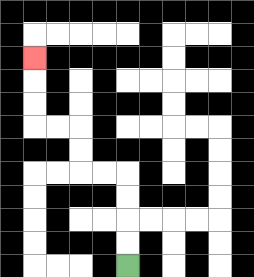{'start': '[5, 11]', 'end': '[1, 2]', 'path_directions': 'U,U,U,U,L,L,U,U,L,L,U,U,U', 'path_coordinates': '[[5, 11], [5, 10], [5, 9], [5, 8], [5, 7], [4, 7], [3, 7], [3, 6], [3, 5], [2, 5], [1, 5], [1, 4], [1, 3], [1, 2]]'}